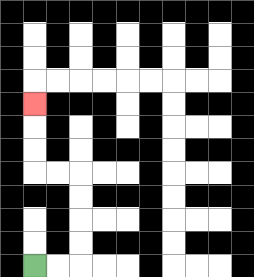{'start': '[1, 11]', 'end': '[1, 4]', 'path_directions': 'R,R,U,U,U,U,L,L,U,U,U', 'path_coordinates': '[[1, 11], [2, 11], [3, 11], [3, 10], [3, 9], [3, 8], [3, 7], [2, 7], [1, 7], [1, 6], [1, 5], [1, 4]]'}